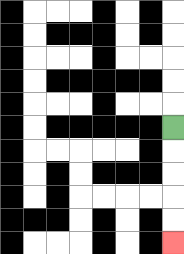{'start': '[7, 5]', 'end': '[7, 10]', 'path_directions': 'D,D,D,D,D', 'path_coordinates': '[[7, 5], [7, 6], [7, 7], [7, 8], [7, 9], [7, 10]]'}